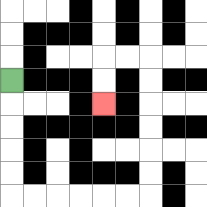{'start': '[0, 3]', 'end': '[4, 4]', 'path_directions': 'D,D,D,D,D,R,R,R,R,R,R,U,U,U,U,U,U,L,L,D,D', 'path_coordinates': '[[0, 3], [0, 4], [0, 5], [0, 6], [0, 7], [0, 8], [1, 8], [2, 8], [3, 8], [4, 8], [5, 8], [6, 8], [6, 7], [6, 6], [6, 5], [6, 4], [6, 3], [6, 2], [5, 2], [4, 2], [4, 3], [4, 4]]'}